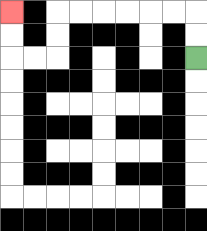{'start': '[8, 2]', 'end': '[0, 0]', 'path_directions': 'U,U,L,L,L,L,L,L,D,D,L,L,U,U', 'path_coordinates': '[[8, 2], [8, 1], [8, 0], [7, 0], [6, 0], [5, 0], [4, 0], [3, 0], [2, 0], [2, 1], [2, 2], [1, 2], [0, 2], [0, 1], [0, 0]]'}